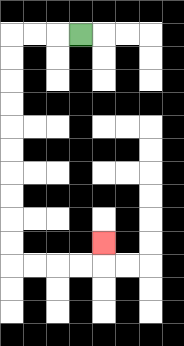{'start': '[3, 1]', 'end': '[4, 10]', 'path_directions': 'L,L,L,D,D,D,D,D,D,D,D,D,D,R,R,R,R,U', 'path_coordinates': '[[3, 1], [2, 1], [1, 1], [0, 1], [0, 2], [0, 3], [0, 4], [0, 5], [0, 6], [0, 7], [0, 8], [0, 9], [0, 10], [0, 11], [1, 11], [2, 11], [3, 11], [4, 11], [4, 10]]'}